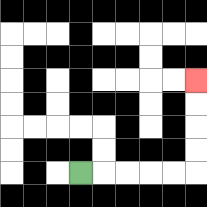{'start': '[3, 7]', 'end': '[8, 3]', 'path_directions': 'R,R,R,R,R,U,U,U,U', 'path_coordinates': '[[3, 7], [4, 7], [5, 7], [6, 7], [7, 7], [8, 7], [8, 6], [8, 5], [8, 4], [8, 3]]'}